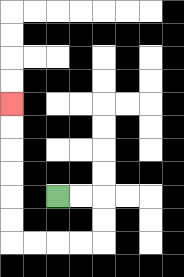{'start': '[2, 8]', 'end': '[0, 4]', 'path_directions': 'R,R,D,D,L,L,L,L,U,U,U,U,U,U', 'path_coordinates': '[[2, 8], [3, 8], [4, 8], [4, 9], [4, 10], [3, 10], [2, 10], [1, 10], [0, 10], [0, 9], [0, 8], [0, 7], [0, 6], [0, 5], [0, 4]]'}